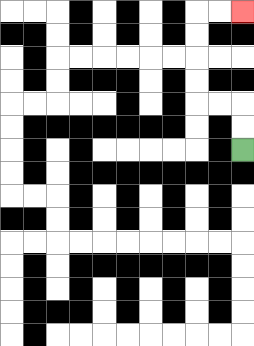{'start': '[10, 6]', 'end': '[10, 0]', 'path_directions': 'U,U,L,L,U,U,U,U,R,R', 'path_coordinates': '[[10, 6], [10, 5], [10, 4], [9, 4], [8, 4], [8, 3], [8, 2], [8, 1], [8, 0], [9, 0], [10, 0]]'}